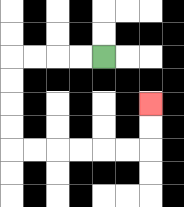{'start': '[4, 2]', 'end': '[6, 4]', 'path_directions': 'L,L,L,L,D,D,D,D,R,R,R,R,R,R,U,U', 'path_coordinates': '[[4, 2], [3, 2], [2, 2], [1, 2], [0, 2], [0, 3], [0, 4], [0, 5], [0, 6], [1, 6], [2, 6], [3, 6], [4, 6], [5, 6], [6, 6], [6, 5], [6, 4]]'}